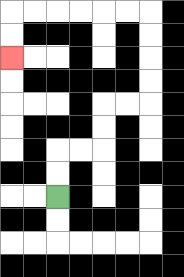{'start': '[2, 8]', 'end': '[0, 2]', 'path_directions': 'U,U,R,R,U,U,R,R,U,U,U,U,L,L,L,L,L,L,D,D', 'path_coordinates': '[[2, 8], [2, 7], [2, 6], [3, 6], [4, 6], [4, 5], [4, 4], [5, 4], [6, 4], [6, 3], [6, 2], [6, 1], [6, 0], [5, 0], [4, 0], [3, 0], [2, 0], [1, 0], [0, 0], [0, 1], [0, 2]]'}